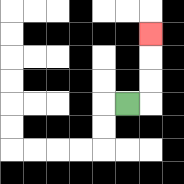{'start': '[5, 4]', 'end': '[6, 1]', 'path_directions': 'R,U,U,U', 'path_coordinates': '[[5, 4], [6, 4], [6, 3], [6, 2], [6, 1]]'}